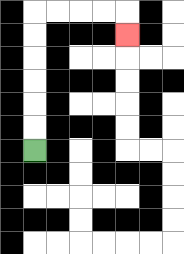{'start': '[1, 6]', 'end': '[5, 1]', 'path_directions': 'U,U,U,U,U,U,R,R,R,R,D', 'path_coordinates': '[[1, 6], [1, 5], [1, 4], [1, 3], [1, 2], [1, 1], [1, 0], [2, 0], [3, 0], [4, 0], [5, 0], [5, 1]]'}